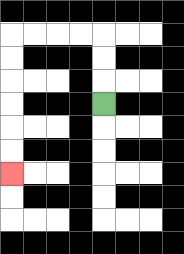{'start': '[4, 4]', 'end': '[0, 7]', 'path_directions': 'U,U,U,L,L,L,L,D,D,D,D,D,D', 'path_coordinates': '[[4, 4], [4, 3], [4, 2], [4, 1], [3, 1], [2, 1], [1, 1], [0, 1], [0, 2], [0, 3], [0, 4], [0, 5], [0, 6], [0, 7]]'}